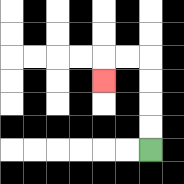{'start': '[6, 6]', 'end': '[4, 3]', 'path_directions': 'U,U,U,U,L,L,D', 'path_coordinates': '[[6, 6], [6, 5], [6, 4], [6, 3], [6, 2], [5, 2], [4, 2], [4, 3]]'}